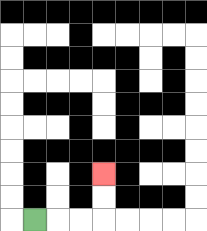{'start': '[1, 9]', 'end': '[4, 7]', 'path_directions': 'R,R,R,U,U', 'path_coordinates': '[[1, 9], [2, 9], [3, 9], [4, 9], [4, 8], [4, 7]]'}